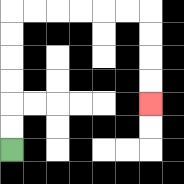{'start': '[0, 6]', 'end': '[6, 4]', 'path_directions': 'U,U,U,U,U,U,R,R,R,R,R,R,D,D,D,D', 'path_coordinates': '[[0, 6], [0, 5], [0, 4], [0, 3], [0, 2], [0, 1], [0, 0], [1, 0], [2, 0], [3, 0], [4, 0], [5, 0], [6, 0], [6, 1], [6, 2], [6, 3], [6, 4]]'}